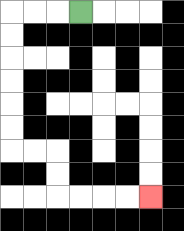{'start': '[3, 0]', 'end': '[6, 8]', 'path_directions': 'L,L,L,D,D,D,D,D,D,R,R,D,D,R,R,R,R', 'path_coordinates': '[[3, 0], [2, 0], [1, 0], [0, 0], [0, 1], [0, 2], [0, 3], [0, 4], [0, 5], [0, 6], [1, 6], [2, 6], [2, 7], [2, 8], [3, 8], [4, 8], [5, 8], [6, 8]]'}